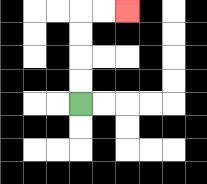{'start': '[3, 4]', 'end': '[5, 0]', 'path_directions': 'U,U,U,U,R,R', 'path_coordinates': '[[3, 4], [3, 3], [3, 2], [3, 1], [3, 0], [4, 0], [5, 0]]'}